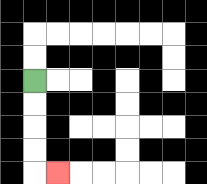{'start': '[1, 3]', 'end': '[2, 7]', 'path_directions': 'D,D,D,D,R', 'path_coordinates': '[[1, 3], [1, 4], [1, 5], [1, 6], [1, 7], [2, 7]]'}